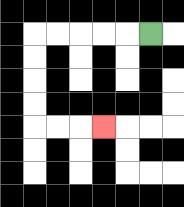{'start': '[6, 1]', 'end': '[4, 5]', 'path_directions': 'L,L,L,L,L,D,D,D,D,R,R,R', 'path_coordinates': '[[6, 1], [5, 1], [4, 1], [3, 1], [2, 1], [1, 1], [1, 2], [1, 3], [1, 4], [1, 5], [2, 5], [3, 5], [4, 5]]'}